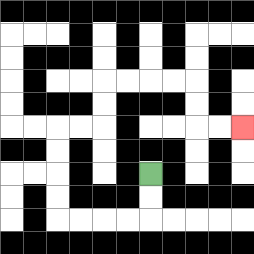{'start': '[6, 7]', 'end': '[10, 5]', 'path_directions': 'D,D,L,L,L,L,U,U,U,U,R,R,U,U,R,R,R,R,D,D,R,R', 'path_coordinates': '[[6, 7], [6, 8], [6, 9], [5, 9], [4, 9], [3, 9], [2, 9], [2, 8], [2, 7], [2, 6], [2, 5], [3, 5], [4, 5], [4, 4], [4, 3], [5, 3], [6, 3], [7, 3], [8, 3], [8, 4], [8, 5], [9, 5], [10, 5]]'}